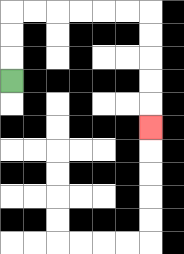{'start': '[0, 3]', 'end': '[6, 5]', 'path_directions': 'U,U,U,R,R,R,R,R,R,D,D,D,D,D', 'path_coordinates': '[[0, 3], [0, 2], [0, 1], [0, 0], [1, 0], [2, 0], [3, 0], [4, 0], [5, 0], [6, 0], [6, 1], [6, 2], [6, 3], [6, 4], [6, 5]]'}